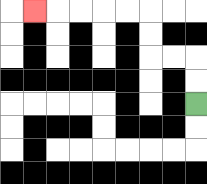{'start': '[8, 4]', 'end': '[1, 0]', 'path_directions': 'U,U,L,L,U,U,L,L,L,L,L', 'path_coordinates': '[[8, 4], [8, 3], [8, 2], [7, 2], [6, 2], [6, 1], [6, 0], [5, 0], [4, 0], [3, 0], [2, 0], [1, 0]]'}